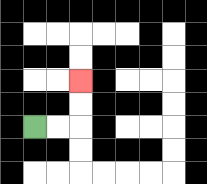{'start': '[1, 5]', 'end': '[3, 3]', 'path_directions': 'R,R,U,U', 'path_coordinates': '[[1, 5], [2, 5], [3, 5], [3, 4], [3, 3]]'}